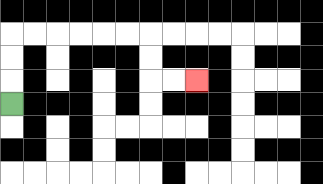{'start': '[0, 4]', 'end': '[8, 3]', 'path_directions': 'U,U,U,R,R,R,R,R,R,D,D,R,R', 'path_coordinates': '[[0, 4], [0, 3], [0, 2], [0, 1], [1, 1], [2, 1], [3, 1], [4, 1], [5, 1], [6, 1], [6, 2], [6, 3], [7, 3], [8, 3]]'}